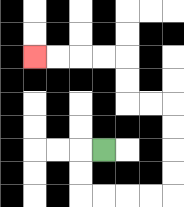{'start': '[4, 6]', 'end': '[1, 2]', 'path_directions': 'L,D,D,R,R,R,R,U,U,U,U,L,L,U,U,L,L,L,L', 'path_coordinates': '[[4, 6], [3, 6], [3, 7], [3, 8], [4, 8], [5, 8], [6, 8], [7, 8], [7, 7], [7, 6], [7, 5], [7, 4], [6, 4], [5, 4], [5, 3], [5, 2], [4, 2], [3, 2], [2, 2], [1, 2]]'}